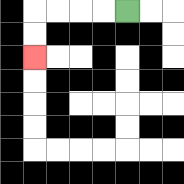{'start': '[5, 0]', 'end': '[1, 2]', 'path_directions': 'L,L,L,L,D,D', 'path_coordinates': '[[5, 0], [4, 0], [3, 0], [2, 0], [1, 0], [1, 1], [1, 2]]'}